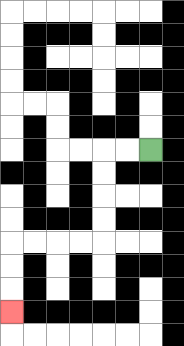{'start': '[6, 6]', 'end': '[0, 13]', 'path_directions': 'L,L,D,D,D,D,L,L,L,L,D,D,D', 'path_coordinates': '[[6, 6], [5, 6], [4, 6], [4, 7], [4, 8], [4, 9], [4, 10], [3, 10], [2, 10], [1, 10], [0, 10], [0, 11], [0, 12], [0, 13]]'}